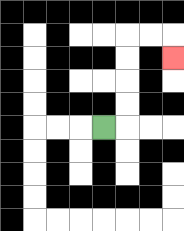{'start': '[4, 5]', 'end': '[7, 2]', 'path_directions': 'R,U,U,U,U,R,R,D', 'path_coordinates': '[[4, 5], [5, 5], [5, 4], [5, 3], [5, 2], [5, 1], [6, 1], [7, 1], [7, 2]]'}